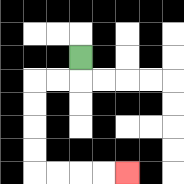{'start': '[3, 2]', 'end': '[5, 7]', 'path_directions': 'D,L,L,D,D,D,D,R,R,R,R', 'path_coordinates': '[[3, 2], [3, 3], [2, 3], [1, 3], [1, 4], [1, 5], [1, 6], [1, 7], [2, 7], [3, 7], [4, 7], [5, 7]]'}